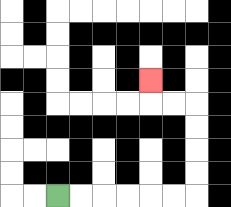{'start': '[2, 8]', 'end': '[6, 3]', 'path_directions': 'R,R,R,R,R,R,U,U,U,U,L,L,U', 'path_coordinates': '[[2, 8], [3, 8], [4, 8], [5, 8], [6, 8], [7, 8], [8, 8], [8, 7], [8, 6], [8, 5], [8, 4], [7, 4], [6, 4], [6, 3]]'}